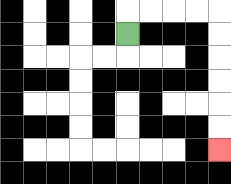{'start': '[5, 1]', 'end': '[9, 6]', 'path_directions': 'U,R,R,R,R,D,D,D,D,D,D', 'path_coordinates': '[[5, 1], [5, 0], [6, 0], [7, 0], [8, 0], [9, 0], [9, 1], [9, 2], [9, 3], [9, 4], [9, 5], [9, 6]]'}